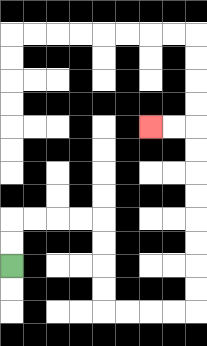{'start': '[0, 11]', 'end': '[6, 5]', 'path_directions': 'U,U,R,R,R,R,D,D,D,D,R,R,R,R,U,U,U,U,U,U,U,U,L,L', 'path_coordinates': '[[0, 11], [0, 10], [0, 9], [1, 9], [2, 9], [3, 9], [4, 9], [4, 10], [4, 11], [4, 12], [4, 13], [5, 13], [6, 13], [7, 13], [8, 13], [8, 12], [8, 11], [8, 10], [8, 9], [8, 8], [8, 7], [8, 6], [8, 5], [7, 5], [6, 5]]'}